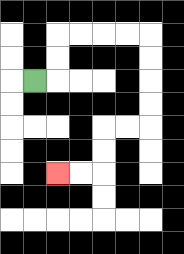{'start': '[1, 3]', 'end': '[2, 7]', 'path_directions': 'R,U,U,R,R,R,R,D,D,D,D,L,L,D,D,L,L', 'path_coordinates': '[[1, 3], [2, 3], [2, 2], [2, 1], [3, 1], [4, 1], [5, 1], [6, 1], [6, 2], [6, 3], [6, 4], [6, 5], [5, 5], [4, 5], [4, 6], [4, 7], [3, 7], [2, 7]]'}